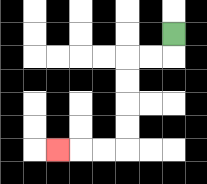{'start': '[7, 1]', 'end': '[2, 6]', 'path_directions': 'D,L,L,D,D,D,D,L,L,L', 'path_coordinates': '[[7, 1], [7, 2], [6, 2], [5, 2], [5, 3], [5, 4], [5, 5], [5, 6], [4, 6], [3, 6], [2, 6]]'}